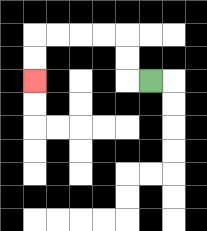{'start': '[6, 3]', 'end': '[1, 3]', 'path_directions': 'L,U,U,L,L,L,L,D,D', 'path_coordinates': '[[6, 3], [5, 3], [5, 2], [5, 1], [4, 1], [3, 1], [2, 1], [1, 1], [1, 2], [1, 3]]'}